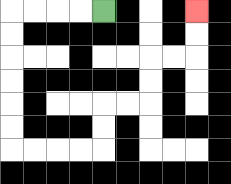{'start': '[4, 0]', 'end': '[8, 0]', 'path_directions': 'L,L,L,L,D,D,D,D,D,D,R,R,R,R,U,U,R,R,U,U,R,R,U,U', 'path_coordinates': '[[4, 0], [3, 0], [2, 0], [1, 0], [0, 0], [0, 1], [0, 2], [0, 3], [0, 4], [0, 5], [0, 6], [1, 6], [2, 6], [3, 6], [4, 6], [4, 5], [4, 4], [5, 4], [6, 4], [6, 3], [6, 2], [7, 2], [8, 2], [8, 1], [8, 0]]'}